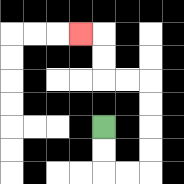{'start': '[4, 5]', 'end': '[3, 1]', 'path_directions': 'D,D,R,R,U,U,U,U,L,L,U,U,L', 'path_coordinates': '[[4, 5], [4, 6], [4, 7], [5, 7], [6, 7], [6, 6], [6, 5], [6, 4], [6, 3], [5, 3], [4, 3], [4, 2], [4, 1], [3, 1]]'}